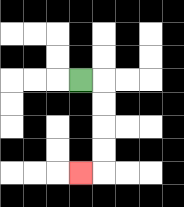{'start': '[3, 3]', 'end': '[3, 7]', 'path_directions': 'R,D,D,D,D,L', 'path_coordinates': '[[3, 3], [4, 3], [4, 4], [4, 5], [4, 6], [4, 7], [3, 7]]'}